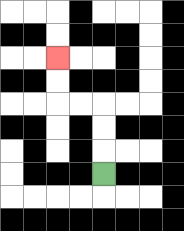{'start': '[4, 7]', 'end': '[2, 2]', 'path_directions': 'U,U,U,L,L,U,U', 'path_coordinates': '[[4, 7], [4, 6], [4, 5], [4, 4], [3, 4], [2, 4], [2, 3], [2, 2]]'}